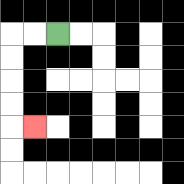{'start': '[2, 1]', 'end': '[1, 5]', 'path_directions': 'L,L,D,D,D,D,R', 'path_coordinates': '[[2, 1], [1, 1], [0, 1], [0, 2], [0, 3], [0, 4], [0, 5], [1, 5]]'}